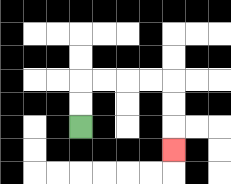{'start': '[3, 5]', 'end': '[7, 6]', 'path_directions': 'U,U,R,R,R,R,D,D,D', 'path_coordinates': '[[3, 5], [3, 4], [3, 3], [4, 3], [5, 3], [6, 3], [7, 3], [7, 4], [7, 5], [7, 6]]'}